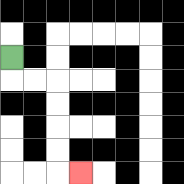{'start': '[0, 2]', 'end': '[3, 7]', 'path_directions': 'D,R,R,D,D,D,D,R', 'path_coordinates': '[[0, 2], [0, 3], [1, 3], [2, 3], [2, 4], [2, 5], [2, 6], [2, 7], [3, 7]]'}